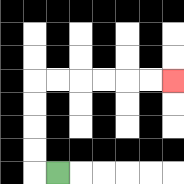{'start': '[2, 7]', 'end': '[7, 3]', 'path_directions': 'L,U,U,U,U,R,R,R,R,R,R', 'path_coordinates': '[[2, 7], [1, 7], [1, 6], [1, 5], [1, 4], [1, 3], [2, 3], [3, 3], [4, 3], [5, 3], [6, 3], [7, 3]]'}